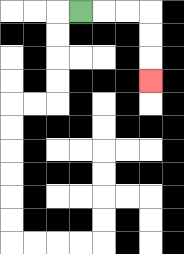{'start': '[3, 0]', 'end': '[6, 3]', 'path_directions': 'R,R,R,D,D,D', 'path_coordinates': '[[3, 0], [4, 0], [5, 0], [6, 0], [6, 1], [6, 2], [6, 3]]'}